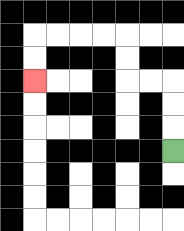{'start': '[7, 6]', 'end': '[1, 3]', 'path_directions': 'U,U,U,L,L,U,U,L,L,L,L,D,D', 'path_coordinates': '[[7, 6], [7, 5], [7, 4], [7, 3], [6, 3], [5, 3], [5, 2], [5, 1], [4, 1], [3, 1], [2, 1], [1, 1], [1, 2], [1, 3]]'}